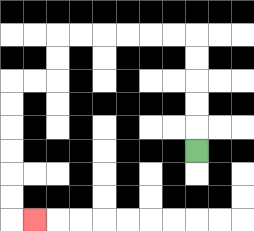{'start': '[8, 6]', 'end': '[1, 9]', 'path_directions': 'U,U,U,U,U,L,L,L,L,L,L,D,D,L,L,D,D,D,D,D,D,R', 'path_coordinates': '[[8, 6], [8, 5], [8, 4], [8, 3], [8, 2], [8, 1], [7, 1], [6, 1], [5, 1], [4, 1], [3, 1], [2, 1], [2, 2], [2, 3], [1, 3], [0, 3], [0, 4], [0, 5], [0, 6], [0, 7], [0, 8], [0, 9], [1, 9]]'}